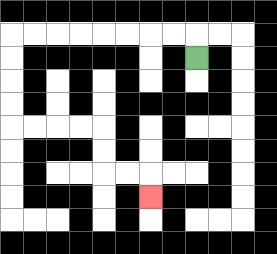{'start': '[8, 2]', 'end': '[6, 8]', 'path_directions': 'U,L,L,L,L,L,L,L,L,D,D,D,D,R,R,R,R,D,D,R,R,D', 'path_coordinates': '[[8, 2], [8, 1], [7, 1], [6, 1], [5, 1], [4, 1], [3, 1], [2, 1], [1, 1], [0, 1], [0, 2], [0, 3], [0, 4], [0, 5], [1, 5], [2, 5], [3, 5], [4, 5], [4, 6], [4, 7], [5, 7], [6, 7], [6, 8]]'}